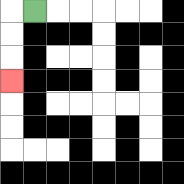{'start': '[1, 0]', 'end': '[0, 3]', 'path_directions': 'L,D,D,D', 'path_coordinates': '[[1, 0], [0, 0], [0, 1], [0, 2], [0, 3]]'}